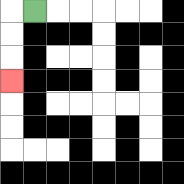{'start': '[1, 0]', 'end': '[0, 3]', 'path_directions': 'L,D,D,D', 'path_coordinates': '[[1, 0], [0, 0], [0, 1], [0, 2], [0, 3]]'}